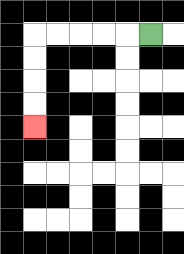{'start': '[6, 1]', 'end': '[1, 5]', 'path_directions': 'L,L,L,L,L,D,D,D,D', 'path_coordinates': '[[6, 1], [5, 1], [4, 1], [3, 1], [2, 1], [1, 1], [1, 2], [1, 3], [1, 4], [1, 5]]'}